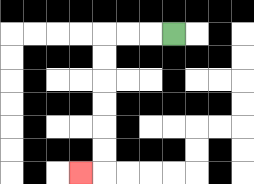{'start': '[7, 1]', 'end': '[3, 7]', 'path_directions': 'L,L,L,D,D,D,D,D,D,L', 'path_coordinates': '[[7, 1], [6, 1], [5, 1], [4, 1], [4, 2], [4, 3], [4, 4], [4, 5], [4, 6], [4, 7], [3, 7]]'}